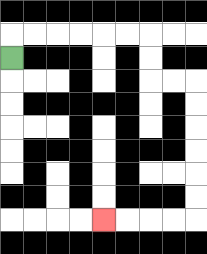{'start': '[0, 2]', 'end': '[4, 9]', 'path_directions': 'U,R,R,R,R,R,R,D,D,R,R,D,D,D,D,D,D,L,L,L,L', 'path_coordinates': '[[0, 2], [0, 1], [1, 1], [2, 1], [3, 1], [4, 1], [5, 1], [6, 1], [6, 2], [6, 3], [7, 3], [8, 3], [8, 4], [8, 5], [8, 6], [8, 7], [8, 8], [8, 9], [7, 9], [6, 9], [5, 9], [4, 9]]'}